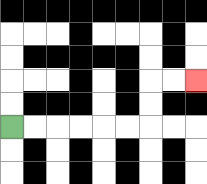{'start': '[0, 5]', 'end': '[8, 3]', 'path_directions': 'R,R,R,R,R,R,U,U,R,R', 'path_coordinates': '[[0, 5], [1, 5], [2, 5], [3, 5], [4, 5], [5, 5], [6, 5], [6, 4], [6, 3], [7, 3], [8, 3]]'}